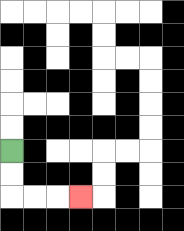{'start': '[0, 6]', 'end': '[3, 8]', 'path_directions': 'D,D,R,R,R', 'path_coordinates': '[[0, 6], [0, 7], [0, 8], [1, 8], [2, 8], [3, 8]]'}